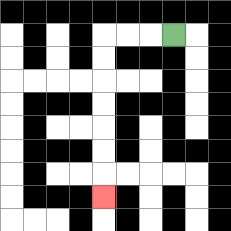{'start': '[7, 1]', 'end': '[4, 8]', 'path_directions': 'L,L,L,D,D,D,D,D,D,D', 'path_coordinates': '[[7, 1], [6, 1], [5, 1], [4, 1], [4, 2], [4, 3], [4, 4], [4, 5], [4, 6], [4, 7], [4, 8]]'}